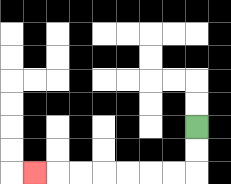{'start': '[8, 5]', 'end': '[1, 7]', 'path_directions': 'D,D,L,L,L,L,L,L,L', 'path_coordinates': '[[8, 5], [8, 6], [8, 7], [7, 7], [6, 7], [5, 7], [4, 7], [3, 7], [2, 7], [1, 7]]'}